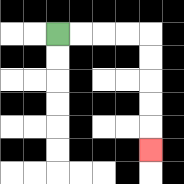{'start': '[2, 1]', 'end': '[6, 6]', 'path_directions': 'R,R,R,R,D,D,D,D,D', 'path_coordinates': '[[2, 1], [3, 1], [4, 1], [5, 1], [6, 1], [6, 2], [6, 3], [6, 4], [6, 5], [6, 6]]'}